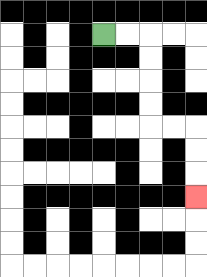{'start': '[4, 1]', 'end': '[8, 8]', 'path_directions': 'R,R,D,D,D,D,R,R,D,D,D', 'path_coordinates': '[[4, 1], [5, 1], [6, 1], [6, 2], [6, 3], [6, 4], [6, 5], [7, 5], [8, 5], [8, 6], [8, 7], [8, 8]]'}